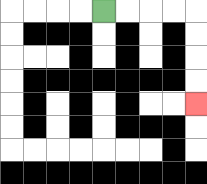{'start': '[4, 0]', 'end': '[8, 4]', 'path_directions': 'R,R,R,R,D,D,D,D', 'path_coordinates': '[[4, 0], [5, 0], [6, 0], [7, 0], [8, 0], [8, 1], [8, 2], [8, 3], [8, 4]]'}